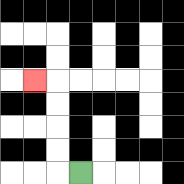{'start': '[3, 7]', 'end': '[1, 3]', 'path_directions': 'L,U,U,U,U,L', 'path_coordinates': '[[3, 7], [2, 7], [2, 6], [2, 5], [2, 4], [2, 3], [1, 3]]'}